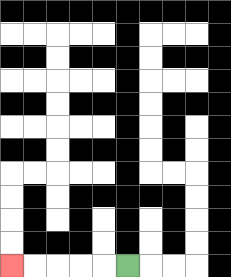{'start': '[5, 11]', 'end': '[0, 11]', 'path_directions': 'L,L,L,L,L', 'path_coordinates': '[[5, 11], [4, 11], [3, 11], [2, 11], [1, 11], [0, 11]]'}